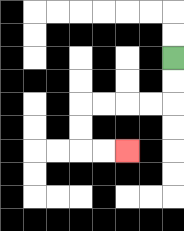{'start': '[7, 2]', 'end': '[5, 6]', 'path_directions': 'D,D,L,L,L,L,D,D,R,R', 'path_coordinates': '[[7, 2], [7, 3], [7, 4], [6, 4], [5, 4], [4, 4], [3, 4], [3, 5], [3, 6], [4, 6], [5, 6]]'}